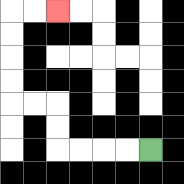{'start': '[6, 6]', 'end': '[2, 0]', 'path_directions': 'L,L,L,L,U,U,L,L,U,U,U,U,R,R', 'path_coordinates': '[[6, 6], [5, 6], [4, 6], [3, 6], [2, 6], [2, 5], [2, 4], [1, 4], [0, 4], [0, 3], [0, 2], [0, 1], [0, 0], [1, 0], [2, 0]]'}